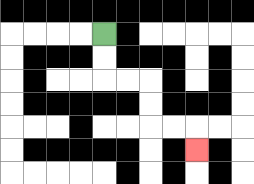{'start': '[4, 1]', 'end': '[8, 6]', 'path_directions': 'D,D,R,R,D,D,R,R,D', 'path_coordinates': '[[4, 1], [4, 2], [4, 3], [5, 3], [6, 3], [6, 4], [6, 5], [7, 5], [8, 5], [8, 6]]'}